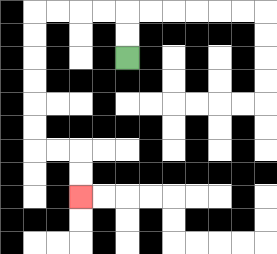{'start': '[5, 2]', 'end': '[3, 8]', 'path_directions': 'U,U,L,L,L,L,D,D,D,D,D,D,R,R,D,D', 'path_coordinates': '[[5, 2], [5, 1], [5, 0], [4, 0], [3, 0], [2, 0], [1, 0], [1, 1], [1, 2], [1, 3], [1, 4], [1, 5], [1, 6], [2, 6], [3, 6], [3, 7], [3, 8]]'}